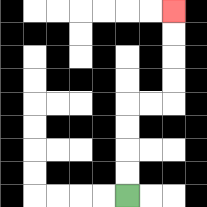{'start': '[5, 8]', 'end': '[7, 0]', 'path_directions': 'U,U,U,U,R,R,U,U,U,U', 'path_coordinates': '[[5, 8], [5, 7], [5, 6], [5, 5], [5, 4], [6, 4], [7, 4], [7, 3], [7, 2], [7, 1], [7, 0]]'}